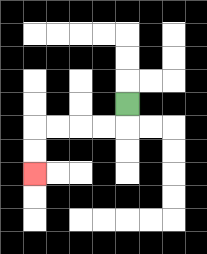{'start': '[5, 4]', 'end': '[1, 7]', 'path_directions': 'D,L,L,L,L,D,D', 'path_coordinates': '[[5, 4], [5, 5], [4, 5], [3, 5], [2, 5], [1, 5], [1, 6], [1, 7]]'}